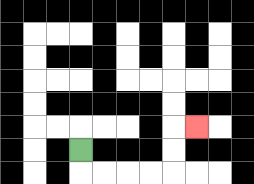{'start': '[3, 6]', 'end': '[8, 5]', 'path_directions': 'D,R,R,R,R,U,U,R', 'path_coordinates': '[[3, 6], [3, 7], [4, 7], [5, 7], [6, 7], [7, 7], [7, 6], [7, 5], [8, 5]]'}